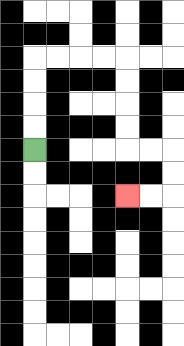{'start': '[1, 6]', 'end': '[5, 8]', 'path_directions': 'U,U,U,U,R,R,R,R,D,D,D,D,R,R,D,D,L,L', 'path_coordinates': '[[1, 6], [1, 5], [1, 4], [1, 3], [1, 2], [2, 2], [3, 2], [4, 2], [5, 2], [5, 3], [5, 4], [5, 5], [5, 6], [6, 6], [7, 6], [7, 7], [7, 8], [6, 8], [5, 8]]'}